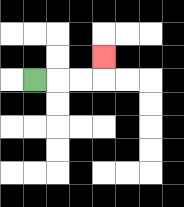{'start': '[1, 3]', 'end': '[4, 2]', 'path_directions': 'R,R,R,U', 'path_coordinates': '[[1, 3], [2, 3], [3, 3], [4, 3], [4, 2]]'}